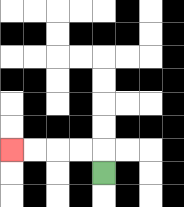{'start': '[4, 7]', 'end': '[0, 6]', 'path_directions': 'U,L,L,L,L', 'path_coordinates': '[[4, 7], [4, 6], [3, 6], [2, 6], [1, 6], [0, 6]]'}